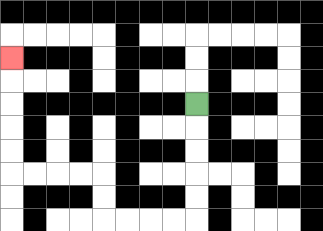{'start': '[8, 4]', 'end': '[0, 2]', 'path_directions': 'D,D,D,D,D,L,L,L,L,U,U,L,L,L,L,U,U,U,U,U', 'path_coordinates': '[[8, 4], [8, 5], [8, 6], [8, 7], [8, 8], [8, 9], [7, 9], [6, 9], [5, 9], [4, 9], [4, 8], [4, 7], [3, 7], [2, 7], [1, 7], [0, 7], [0, 6], [0, 5], [0, 4], [0, 3], [0, 2]]'}